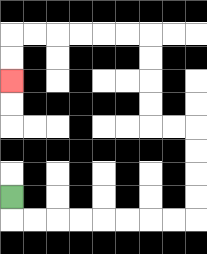{'start': '[0, 8]', 'end': '[0, 3]', 'path_directions': 'D,R,R,R,R,R,R,R,R,U,U,U,U,L,L,U,U,U,U,L,L,L,L,L,L,D,D', 'path_coordinates': '[[0, 8], [0, 9], [1, 9], [2, 9], [3, 9], [4, 9], [5, 9], [6, 9], [7, 9], [8, 9], [8, 8], [8, 7], [8, 6], [8, 5], [7, 5], [6, 5], [6, 4], [6, 3], [6, 2], [6, 1], [5, 1], [4, 1], [3, 1], [2, 1], [1, 1], [0, 1], [0, 2], [0, 3]]'}